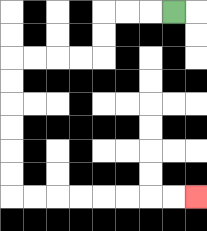{'start': '[7, 0]', 'end': '[8, 8]', 'path_directions': 'L,L,L,D,D,L,L,L,L,D,D,D,D,D,D,R,R,R,R,R,R,R,R', 'path_coordinates': '[[7, 0], [6, 0], [5, 0], [4, 0], [4, 1], [4, 2], [3, 2], [2, 2], [1, 2], [0, 2], [0, 3], [0, 4], [0, 5], [0, 6], [0, 7], [0, 8], [1, 8], [2, 8], [3, 8], [4, 8], [5, 8], [6, 8], [7, 8], [8, 8]]'}